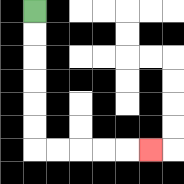{'start': '[1, 0]', 'end': '[6, 6]', 'path_directions': 'D,D,D,D,D,D,R,R,R,R,R', 'path_coordinates': '[[1, 0], [1, 1], [1, 2], [1, 3], [1, 4], [1, 5], [1, 6], [2, 6], [3, 6], [4, 6], [5, 6], [6, 6]]'}